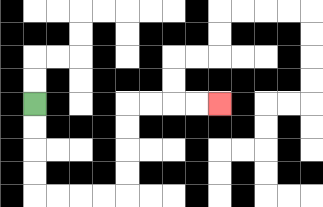{'start': '[1, 4]', 'end': '[9, 4]', 'path_directions': 'D,D,D,D,R,R,R,R,U,U,U,U,R,R,R,R', 'path_coordinates': '[[1, 4], [1, 5], [1, 6], [1, 7], [1, 8], [2, 8], [3, 8], [4, 8], [5, 8], [5, 7], [5, 6], [5, 5], [5, 4], [6, 4], [7, 4], [8, 4], [9, 4]]'}